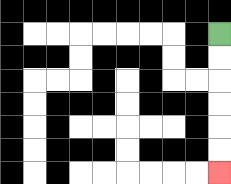{'start': '[9, 1]', 'end': '[9, 7]', 'path_directions': 'D,D,D,D,D,D', 'path_coordinates': '[[9, 1], [9, 2], [9, 3], [9, 4], [9, 5], [9, 6], [9, 7]]'}